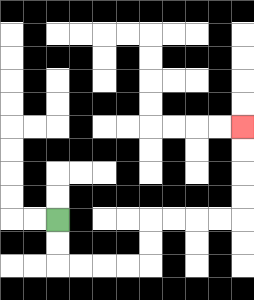{'start': '[2, 9]', 'end': '[10, 5]', 'path_directions': 'D,D,R,R,R,R,U,U,R,R,R,R,U,U,U,U', 'path_coordinates': '[[2, 9], [2, 10], [2, 11], [3, 11], [4, 11], [5, 11], [6, 11], [6, 10], [6, 9], [7, 9], [8, 9], [9, 9], [10, 9], [10, 8], [10, 7], [10, 6], [10, 5]]'}